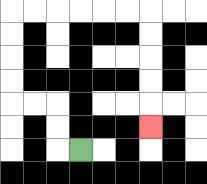{'start': '[3, 6]', 'end': '[6, 5]', 'path_directions': 'L,U,U,L,L,U,U,U,U,R,R,R,R,R,R,D,D,D,D,D', 'path_coordinates': '[[3, 6], [2, 6], [2, 5], [2, 4], [1, 4], [0, 4], [0, 3], [0, 2], [0, 1], [0, 0], [1, 0], [2, 0], [3, 0], [4, 0], [5, 0], [6, 0], [6, 1], [6, 2], [6, 3], [6, 4], [6, 5]]'}